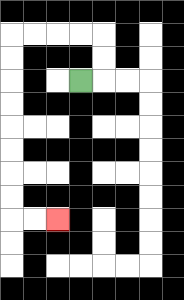{'start': '[3, 3]', 'end': '[2, 9]', 'path_directions': 'R,U,U,L,L,L,L,D,D,D,D,D,D,D,D,R,R', 'path_coordinates': '[[3, 3], [4, 3], [4, 2], [4, 1], [3, 1], [2, 1], [1, 1], [0, 1], [0, 2], [0, 3], [0, 4], [0, 5], [0, 6], [0, 7], [0, 8], [0, 9], [1, 9], [2, 9]]'}